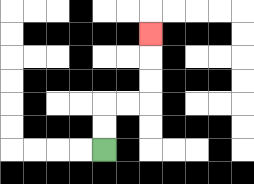{'start': '[4, 6]', 'end': '[6, 1]', 'path_directions': 'U,U,R,R,U,U,U', 'path_coordinates': '[[4, 6], [4, 5], [4, 4], [5, 4], [6, 4], [6, 3], [6, 2], [6, 1]]'}